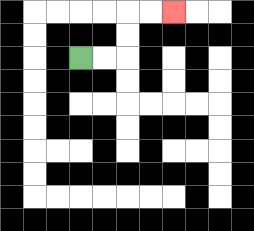{'start': '[3, 2]', 'end': '[7, 0]', 'path_directions': 'R,R,U,U,R,R', 'path_coordinates': '[[3, 2], [4, 2], [5, 2], [5, 1], [5, 0], [6, 0], [7, 0]]'}